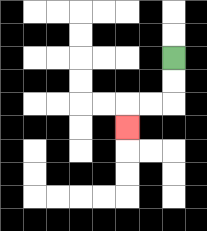{'start': '[7, 2]', 'end': '[5, 5]', 'path_directions': 'D,D,L,L,D', 'path_coordinates': '[[7, 2], [7, 3], [7, 4], [6, 4], [5, 4], [5, 5]]'}